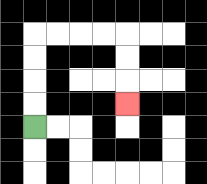{'start': '[1, 5]', 'end': '[5, 4]', 'path_directions': 'U,U,U,U,R,R,R,R,D,D,D', 'path_coordinates': '[[1, 5], [1, 4], [1, 3], [1, 2], [1, 1], [2, 1], [3, 1], [4, 1], [5, 1], [5, 2], [5, 3], [5, 4]]'}